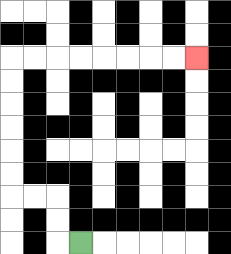{'start': '[3, 10]', 'end': '[8, 2]', 'path_directions': 'L,U,U,L,L,U,U,U,U,U,U,R,R,R,R,R,R,R,R', 'path_coordinates': '[[3, 10], [2, 10], [2, 9], [2, 8], [1, 8], [0, 8], [0, 7], [0, 6], [0, 5], [0, 4], [0, 3], [0, 2], [1, 2], [2, 2], [3, 2], [4, 2], [5, 2], [6, 2], [7, 2], [8, 2]]'}